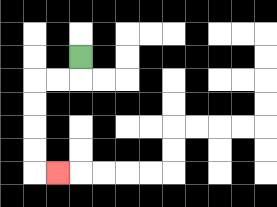{'start': '[3, 2]', 'end': '[2, 7]', 'path_directions': 'D,L,L,D,D,D,D,R', 'path_coordinates': '[[3, 2], [3, 3], [2, 3], [1, 3], [1, 4], [1, 5], [1, 6], [1, 7], [2, 7]]'}